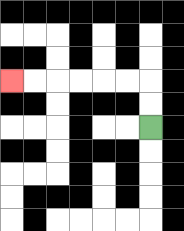{'start': '[6, 5]', 'end': '[0, 3]', 'path_directions': 'U,U,L,L,L,L,L,L', 'path_coordinates': '[[6, 5], [6, 4], [6, 3], [5, 3], [4, 3], [3, 3], [2, 3], [1, 3], [0, 3]]'}